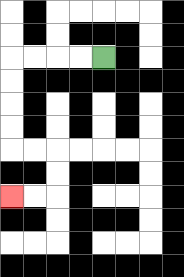{'start': '[4, 2]', 'end': '[0, 8]', 'path_directions': 'L,L,L,L,D,D,D,D,R,R,D,D,L,L', 'path_coordinates': '[[4, 2], [3, 2], [2, 2], [1, 2], [0, 2], [0, 3], [0, 4], [0, 5], [0, 6], [1, 6], [2, 6], [2, 7], [2, 8], [1, 8], [0, 8]]'}